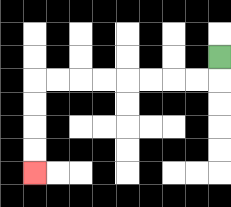{'start': '[9, 2]', 'end': '[1, 7]', 'path_directions': 'D,L,L,L,L,L,L,L,L,D,D,D,D', 'path_coordinates': '[[9, 2], [9, 3], [8, 3], [7, 3], [6, 3], [5, 3], [4, 3], [3, 3], [2, 3], [1, 3], [1, 4], [1, 5], [1, 6], [1, 7]]'}